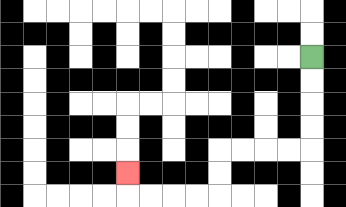{'start': '[13, 2]', 'end': '[5, 7]', 'path_directions': 'D,D,D,D,L,L,L,L,D,D,L,L,L,L,U', 'path_coordinates': '[[13, 2], [13, 3], [13, 4], [13, 5], [13, 6], [12, 6], [11, 6], [10, 6], [9, 6], [9, 7], [9, 8], [8, 8], [7, 8], [6, 8], [5, 8], [5, 7]]'}